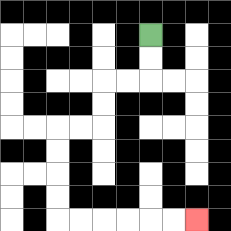{'start': '[6, 1]', 'end': '[8, 9]', 'path_directions': 'D,D,L,L,D,D,L,L,D,D,D,D,R,R,R,R,R,R', 'path_coordinates': '[[6, 1], [6, 2], [6, 3], [5, 3], [4, 3], [4, 4], [4, 5], [3, 5], [2, 5], [2, 6], [2, 7], [2, 8], [2, 9], [3, 9], [4, 9], [5, 9], [6, 9], [7, 9], [8, 9]]'}